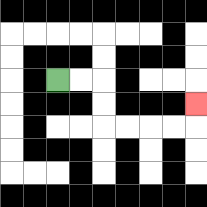{'start': '[2, 3]', 'end': '[8, 4]', 'path_directions': 'R,R,D,D,R,R,R,R,U', 'path_coordinates': '[[2, 3], [3, 3], [4, 3], [4, 4], [4, 5], [5, 5], [6, 5], [7, 5], [8, 5], [8, 4]]'}